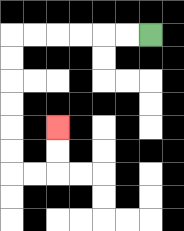{'start': '[6, 1]', 'end': '[2, 5]', 'path_directions': 'L,L,L,L,L,L,D,D,D,D,D,D,R,R,U,U', 'path_coordinates': '[[6, 1], [5, 1], [4, 1], [3, 1], [2, 1], [1, 1], [0, 1], [0, 2], [0, 3], [0, 4], [0, 5], [0, 6], [0, 7], [1, 7], [2, 7], [2, 6], [2, 5]]'}